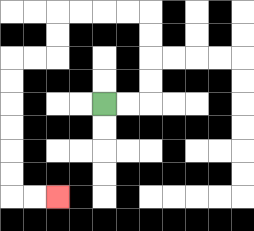{'start': '[4, 4]', 'end': '[2, 8]', 'path_directions': 'R,R,U,U,U,U,L,L,L,L,D,D,L,L,D,D,D,D,D,D,R,R', 'path_coordinates': '[[4, 4], [5, 4], [6, 4], [6, 3], [6, 2], [6, 1], [6, 0], [5, 0], [4, 0], [3, 0], [2, 0], [2, 1], [2, 2], [1, 2], [0, 2], [0, 3], [0, 4], [0, 5], [0, 6], [0, 7], [0, 8], [1, 8], [2, 8]]'}